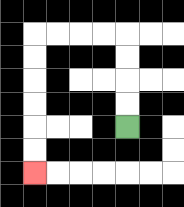{'start': '[5, 5]', 'end': '[1, 7]', 'path_directions': 'U,U,U,U,L,L,L,L,D,D,D,D,D,D', 'path_coordinates': '[[5, 5], [5, 4], [5, 3], [5, 2], [5, 1], [4, 1], [3, 1], [2, 1], [1, 1], [1, 2], [1, 3], [1, 4], [1, 5], [1, 6], [1, 7]]'}